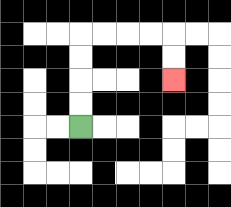{'start': '[3, 5]', 'end': '[7, 3]', 'path_directions': 'U,U,U,U,R,R,R,R,D,D', 'path_coordinates': '[[3, 5], [3, 4], [3, 3], [3, 2], [3, 1], [4, 1], [5, 1], [6, 1], [7, 1], [7, 2], [7, 3]]'}